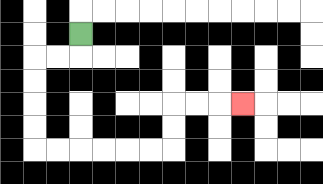{'start': '[3, 1]', 'end': '[10, 4]', 'path_directions': 'D,L,L,D,D,D,D,R,R,R,R,R,R,U,U,R,R,R', 'path_coordinates': '[[3, 1], [3, 2], [2, 2], [1, 2], [1, 3], [1, 4], [1, 5], [1, 6], [2, 6], [3, 6], [4, 6], [5, 6], [6, 6], [7, 6], [7, 5], [7, 4], [8, 4], [9, 4], [10, 4]]'}